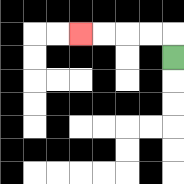{'start': '[7, 2]', 'end': '[3, 1]', 'path_directions': 'U,L,L,L,L', 'path_coordinates': '[[7, 2], [7, 1], [6, 1], [5, 1], [4, 1], [3, 1]]'}